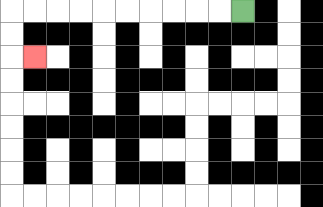{'start': '[10, 0]', 'end': '[1, 2]', 'path_directions': 'L,L,L,L,L,L,L,L,L,L,D,D,R', 'path_coordinates': '[[10, 0], [9, 0], [8, 0], [7, 0], [6, 0], [5, 0], [4, 0], [3, 0], [2, 0], [1, 0], [0, 0], [0, 1], [0, 2], [1, 2]]'}